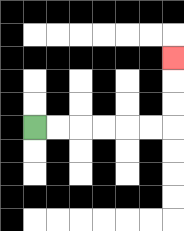{'start': '[1, 5]', 'end': '[7, 2]', 'path_directions': 'R,R,R,R,R,R,U,U,U', 'path_coordinates': '[[1, 5], [2, 5], [3, 5], [4, 5], [5, 5], [6, 5], [7, 5], [7, 4], [7, 3], [7, 2]]'}